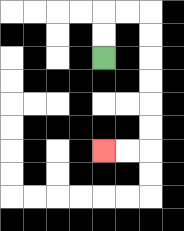{'start': '[4, 2]', 'end': '[4, 6]', 'path_directions': 'U,U,R,R,D,D,D,D,D,D,L,L', 'path_coordinates': '[[4, 2], [4, 1], [4, 0], [5, 0], [6, 0], [6, 1], [6, 2], [6, 3], [6, 4], [6, 5], [6, 6], [5, 6], [4, 6]]'}